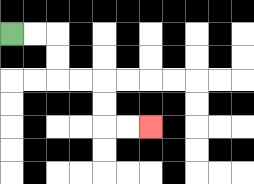{'start': '[0, 1]', 'end': '[6, 5]', 'path_directions': 'R,R,D,D,R,R,D,D,R,R', 'path_coordinates': '[[0, 1], [1, 1], [2, 1], [2, 2], [2, 3], [3, 3], [4, 3], [4, 4], [4, 5], [5, 5], [6, 5]]'}